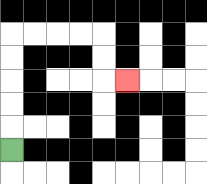{'start': '[0, 6]', 'end': '[5, 3]', 'path_directions': 'U,U,U,U,U,R,R,R,R,D,D,R', 'path_coordinates': '[[0, 6], [0, 5], [0, 4], [0, 3], [0, 2], [0, 1], [1, 1], [2, 1], [3, 1], [4, 1], [4, 2], [4, 3], [5, 3]]'}